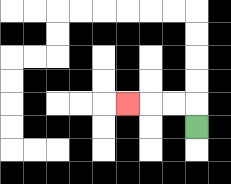{'start': '[8, 5]', 'end': '[5, 4]', 'path_directions': 'U,L,L,L', 'path_coordinates': '[[8, 5], [8, 4], [7, 4], [6, 4], [5, 4]]'}